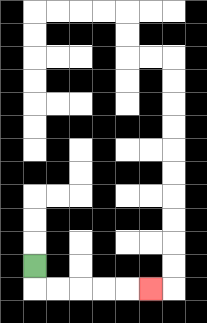{'start': '[1, 11]', 'end': '[6, 12]', 'path_directions': 'D,R,R,R,R,R', 'path_coordinates': '[[1, 11], [1, 12], [2, 12], [3, 12], [4, 12], [5, 12], [6, 12]]'}